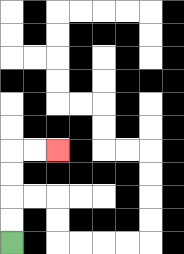{'start': '[0, 10]', 'end': '[2, 6]', 'path_directions': 'U,U,U,U,R,R', 'path_coordinates': '[[0, 10], [0, 9], [0, 8], [0, 7], [0, 6], [1, 6], [2, 6]]'}